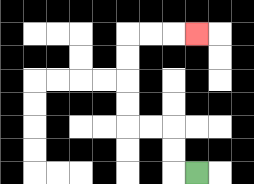{'start': '[8, 7]', 'end': '[8, 1]', 'path_directions': 'L,U,U,L,L,U,U,U,U,R,R,R', 'path_coordinates': '[[8, 7], [7, 7], [7, 6], [7, 5], [6, 5], [5, 5], [5, 4], [5, 3], [5, 2], [5, 1], [6, 1], [7, 1], [8, 1]]'}